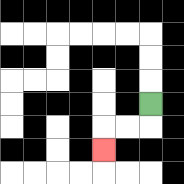{'start': '[6, 4]', 'end': '[4, 6]', 'path_directions': 'D,L,L,D', 'path_coordinates': '[[6, 4], [6, 5], [5, 5], [4, 5], [4, 6]]'}